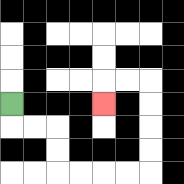{'start': '[0, 4]', 'end': '[4, 4]', 'path_directions': 'D,R,R,D,D,R,R,R,R,U,U,U,U,L,L,D', 'path_coordinates': '[[0, 4], [0, 5], [1, 5], [2, 5], [2, 6], [2, 7], [3, 7], [4, 7], [5, 7], [6, 7], [6, 6], [6, 5], [6, 4], [6, 3], [5, 3], [4, 3], [4, 4]]'}